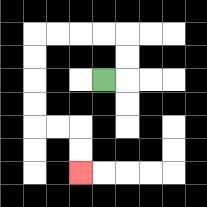{'start': '[4, 3]', 'end': '[3, 7]', 'path_directions': 'R,U,U,L,L,L,L,D,D,D,D,R,R,D,D', 'path_coordinates': '[[4, 3], [5, 3], [5, 2], [5, 1], [4, 1], [3, 1], [2, 1], [1, 1], [1, 2], [1, 3], [1, 4], [1, 5], [2, 5], [3, 5], [3, 6], [3, 7]]'}